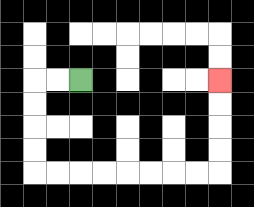{'start': '[3, 3]', 'end': '[9, 3]', 'path_directions': 'L,L,D,D,D,D,R,R,R,R,R,R,R,R,U,U,U,U', 'path_coordinates': '[[3, 3], [2, 3], [1, 3], [1, 4], [1, 5], [1, 6], [1, 7], [2, 7], [3, 7], [4, 7], [5, 7], [6, 7], [7, 7], [8, 7], [9, 7], [9, 6], [9, 5], [9, 4], [9, 3]]'}